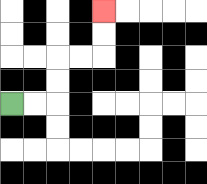{'start': '[0, 4]', 'end': '[4, 0]', 'path_directions': 'R,R,U,U,R,R,U,U', 'path_coordinates': '[[0, 4], [1, 4], [2, 4], [2, 3], [2, 2], [3, 2], [4, 2], [4, 1], [4, 0]]'}